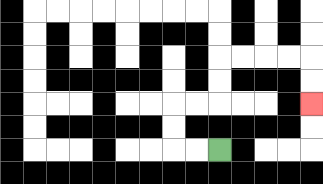{'start': '[9, 6]', 'end': '[13, 4]', 'path_directions': 'L,L,U,U,R,R,U,U,R,R,R,R,D,D', 'path_coordinates': '[[9, 6], [8, 6], [7, 6], [7, 5], [7, 4], [8, 4], [9, 4], [9, 3], [9, 2], [10, 2], [11, 2], [12, 2], [13, 2], [13, 3], [13, 4]]'}